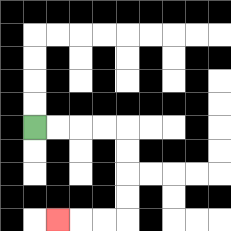{'start': '[1, 5]', 'end': '[2, 9]', 'path_directions': 'R,R,R,R,D,D,D,D,L,L,L', 'path_coordinates': '[[1, 5], [2, 5], [3, 5], [4, 5], [5, 5], [5, 6], [5, 7], [5, 8], [5, 9], [4, 9], [3, 9], [2, 9]]'}